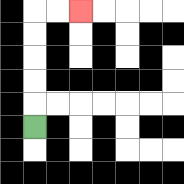{'start': '[1, 5]', 'end': '[3, 0]', 'path_directions': 'U,U,U,U,U,R,R', 'path_coordinates': '[[1, 5], [1, 4], [1, 3], [1, 2], [1, 1], [1, 0], [2, 0], [3, 0]]'}